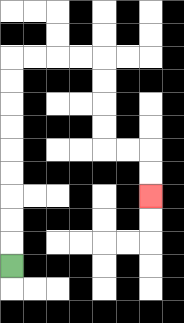{'start': '[0, 11]', 'end': '[6, 8]', 'path_directions': 'U,U,U,U,U,U,U,U,U,R,R,R,R,D,D,D,D,R,R,D,D', 'path_coordinates': '[[0, 11], [0, 10], [0, 9], [0, 8], [0, 7], [0, 6], [0, 5], [0, 4], [0, 3], [0, 2], [1, 2], [2, 2], [3, 2], [4, 2], [4, 3], [4, 4], [4, 5], [4, 6], [5, 6], [6, 6], [6, 7], [6, 8]]'}